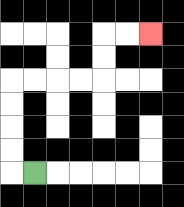{'start': '[1, 7]', 'end': '[6, 1]', 'path_directions': 'L,U,U,U,U,R,R,R,R,U,U,R,R', 'path_coordinates': '[[1, 7], [0, 7], [0, 6], [0, 5], [0, 4], [0, 3], [1, 3], [2, 3], [3, 3], [4, 3], [4, 2], [4, 1], [5, 1], [6, 1]]'}